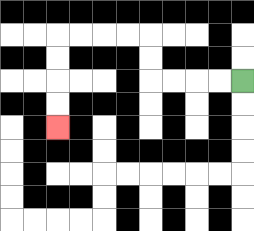{'start': '[10, 3]', 'end': '[2, 5]', 'path_directions': 'L,L,L,L,U,U,L,L,L,L,D,D,D,D', 'path_coordinates': '[[10, 3], [9, 3], [8, 3], [7, 3], [6, 3], [6, 2], [6, 1], [5, 1], [4, 1], [3, 1], [2, 1], [2, 2], [2, 3], [2, 4], [2, 5]]'}